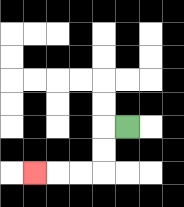{'start': '[5, 5]', 'end': '[1, 7]', 'path_directions': 'L,D,D,L,L,L', 'path_coordinates': '[[5, 5], [4, 5], [4, 6], [4, 7], [3, 7], [2, 7], [1, 7]]'}